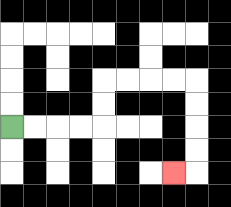{'start': '[0, 5]', 'end': '[7, 7]', 'path_directions': 'R,R,R,R,U,U,R,R,R,R,D,D,D,D,L', 'path_coordinates': '[[0, 5], [1, 5], [2, 5], [3, 5], [4, 5], [4, 4], [4, 3], [5, 3], [6, 3], [7, 3], [8, 3], [8, 4], [8, 5], [8, 6], [8, 7], [7, 7]]'}